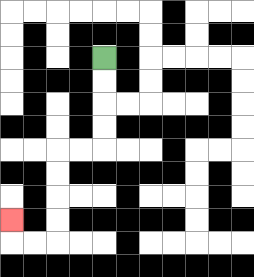{'start': '[4, 2]', 'end': '[0, 9]', 'path_directions': 'D,D,D,D,L,L,D,D,D,D,L,L,U', 'path_coordinates': '[[4, 2], [4, 3], [4, 4], [4, 5], [4, 6], [3, 6], [2, 6], [2, 7], [2, 8], [2, 9], [2, 10], [1, 10], [0, 10], [0, 9]]'}